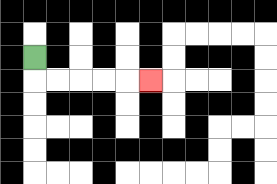{'start': '[1, 2]', 'end': '[6, 3]', 'path_directions': 'D,R,R,R,R,R', 'path_coordinates': '[[1, 2], [1, 3], [2, 3], [3, 3], [4, 3], [5, 3], [6, 3]]'}